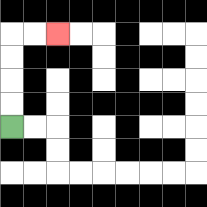{'start': '[0, 5]', 'end': '[2, 1]', 'path_directions': 'U,U,U,U,R,R', 'path_coordinates': '[[0, 5], [0, 4], [0, 3], [0, 2], [0, 1], [1, 1], [2, 1]]'}